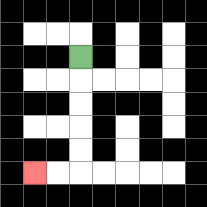{'start': '[3, 2]', 'end': '[1, 7]', 'path_directions': 'D,D,D,D,D,L,L', 'path_coordinates': '[[3, 2], [3, 3], [3, 4], [3, 5], [3, 6], [3, 7], [2, 7], [1, 7]]'}